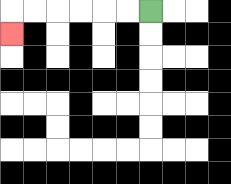{'start': '[6, 0]', 'end': '[0, 1]', 'path_directions': 'L,L,L,L,L,L,D', 'path_coordinates': '[[6, 0], [5, 0], [4, 0], [3, 0], [2, 0], [1, 0], [0, 0], [0, 1]]'}